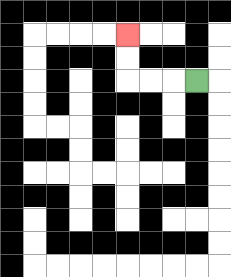{'start': '[8, 3]', 'end': '[5, 1]', 'path_directions': 'L,L,L,U,U', 'path_coordinates': '[[8, 3], [7, 3], [6, 3], [5, 3], [5, 2], [5, 1]]'}